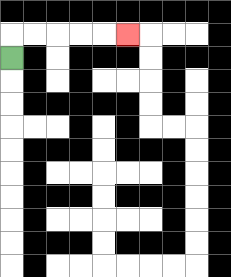{'start': '[0, 2]', 'end': '[5, 1]', 'path_directions': 'U,R,R,R,R,R', 'path_coordinates': '[[0, 2], [0, 1], [1, 1], [2, 1], [3, 1], [4, 1], [5, 1]]'}